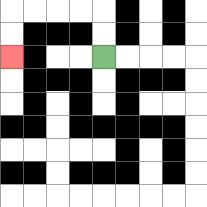{'start': '[4, 2]', 'end': '[0, 2]', 'path_directions': 'U,U,L,L,L,L,D,D', 'path_coordinates': '[[4, 2], [4, 1], [4, 0], [3, 0], [2, 0], [1, 0], [0, 0], [0, 1], [0, 2]]'}